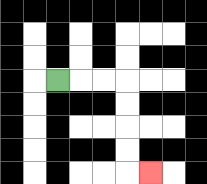{'start': '[2, 3]', 'end': '[6, 7]', 'path_directions': 'R,R,R,D,D,D,D,R', 'path_coordinates': '[[2, 3], [3, 3], [4, 3], [5, 3], [5, 4], [5, 5], [5, 6], [5, 7], [6, 7]]'}